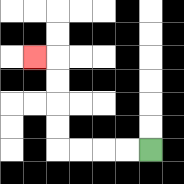{'start': '[6, 6]', 'end': '[1, 2]', 'path_directions': 'L,L,L,L,U,U,U,U,L', 'path_coordinates': '[[6, 6], [5, 6], [4, 6], [3, 6], [2, 6], [2, 5], [2, 4], [2, 3], [2, 2], [1, 2]]'}